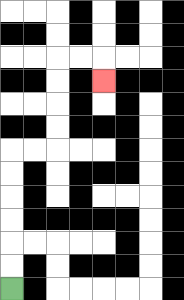{'start': '[0, 12]', 'end': '[4, 3]', 'path_directions': 'U,U,U,U,U,U,R,R,U,U,U,U,R,R,D', 'path_coordinates': '[[0, 12], [0, 11], [0, 10], [0, 9], [0, 8], [0, 7], [0, 6], [1, 6], [2, 6], [2, 5], [2, 4], [2, 3], [2, 2], [3, 2], [4, 2], [4, 3]]'}